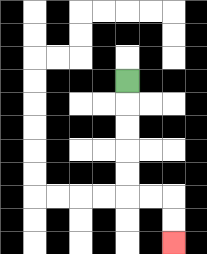{'start': '[5, 3]', 'end': '[7, 10]', 'path_directions': 'D,D,D,D,D,R,R,D,D', 'path_coordinates': '[[5, 3], [5, 4], [5, 5], [5, 6], [5, 7], [5, 8], [6, 8], [7, 8], [7, 9], [7, 10]]'}